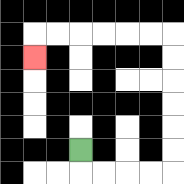{'start': '[3, 6]', 'end': '[1, 2]', 'path_directions': 'D,R,R,R,R,U,U,U,U,U,U,L,L,L,L,L,L,D', 'path_coordinates': '[[3, 6], [3, 7], [4, 7], [5, 7], [6, 7], [7, 7], [7, 6], [7, 5], [7, 4], [7, 3], [7, 2], [7, 1], [6, 1], [5, 1], [4, 1], [3, 1], [2, 1], [1, 1], [1, 2]]'}